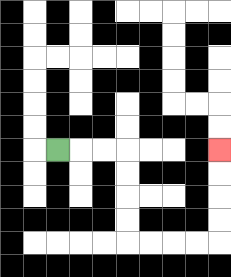{'start': '[2, 6]', 'end': '[9, 6]', 'path_directions': 'R,R,R,D,D,D,D,R,R,R,R,U,U,U,U', 'path_coordinates': '[[2, 6], [3, 6], [4, 6], [5, 6], [5, 7], [5, 8], [5, 9], [5, 10], [6, 10], [7, 10], [8, 10], [9, 10], [9, 9], [9, 8], [9, 7], [9, 6]]'}